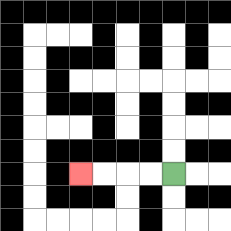{'start': '[7, 7]', 'end': '[3, 7]', 'path_directions': 'L,L,L,L', 'path_coordinates': '[[7, 7], [6, 7], [5, 7], [4, 7], [3, 7]]'}